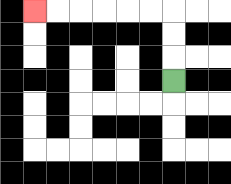{'start': '[7, 3]', 'end': '[1, 0]', 'path_directions': 'U,U,U,L,L,L,L,L,L', 'path_coordinates': '[[7, 3], [7, 2], [7, 1], [7, 0], [6, 0], [5, 0], [4, 0], [3, 0], [2, 0], [1, 0]]'}